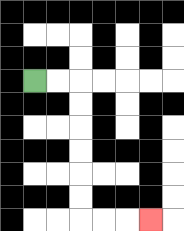{'start': '[1, 3]', 'end': '[6, 9]', 'path_directions': 'R,R,D,D,D,D,D,D,R,R,R', 'path_coordinates': '[[1, 3], [2, 3], [3, 3], [3, 4], [3, 5], [3, 6], [3, 7], [3, 8], [3, 9], [4, 9], [5, 9], [6, 9]]'}